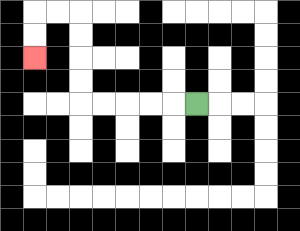{'start': '[8, 4]', 'end': '[1, 2]', 'path_directions': 'L,L,L,L,L,U,U,U,U,L,L,D,D', 'path_coordinates': '[[8, 4], [7, 4], [6, 4], [5, 4], [4, 4], [3, 4], [3, 3], [3, 2], [3, 1], [3, 0], [2, 0], [1, 0], [1, 1], [1, 2]]'}